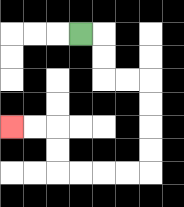{'start': '[3, 1]', 'end': '[0, 5]', 'path_directions': 'R,D,D,R,R,D,D,D,D,L,L,L,L,U,U,L,L', 'path_coordinates': '[[3, 1], [4, 1], [4, 2], [4, 3], [5, 3], [6, 3], [6, 4], [6, 5], [6, 6], [6, 7], [5, 7], [4, 7], [3, 7], [2, 7], [2, 6], [2, 5], [1, 5], [0, 5]]'}